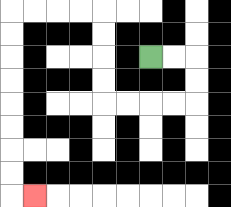{'start': '[6, 2]', 'end': '[1, 8]', 'path_directions': 'R,R,D,D,L,L,L,L,U,U,U,U,L,L,L,L,D,D,D,D,D,D,D,D,R', 'path_coordinates': '[[6, 2], [7, 2], [8, 2], [8, 3], [8, 4], [7, 4], [6, 4], [5, 4], [4, 4], [4, 3], [4, 2], [4, 1], [4, 0], [3, 0], [2, 0], [1, 0], [0, 0], [0, 1], [0, 2], [0, 3], [0, 4], [0, 5], [0, 6], [0, 7], [0, 8], [1, 8]]'}